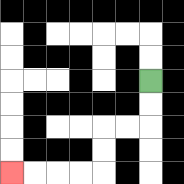{'start': '[6, 3]', 'end': '[0, 7]', 'path_directions': 'D,D,L,L,D,D,L,L,L,L', 'path_coordinates': '[[6, 3], [6, 4], [6, 5], [5, 5], [4, 5], [4, 6], [4, 7], [3, 7], [2, 7], [1, 7], [0, 7]]'}